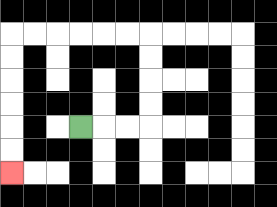{'start': '[3, 5]', 'end': '[0, 7]', 'path_directions': 'R,R,R,U,U,U,U,L,L,L,L,L,L,D,D,D,D,D,D', 'path_coordinates': '[[3, 5], [4, 5], [5, 5], [6, 5], [6, 4], [6, 3], [6, 2], [6, 1], [5, 1], [4, 1], [3, 1], [2, 1], [1, 1], [0, 1], [0, 2], [0, 3], [0, 4], [0, 5], [0, 6], [0, 7]]'}